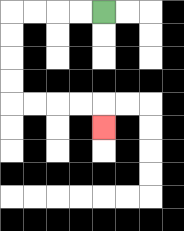{'start': '[4, 0]', 'end': '[4, 5]', 'path_directions': 'L,L,L,L,D,D,D,D,R,R,R,R,D', 'path_coordinates': '[[4, 0], [3, 0], [2, 0], [1, 0], [0, 0], [0, 1], [0, 2], [0, 3], [0, 4], [1, 4], [2, 4], [3, 4], [4, 4], [4, 5]]'}